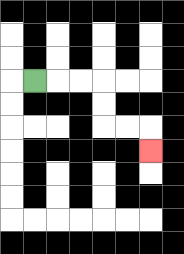{'start': '[1, 3]', 'end': '[6, 6]', 'path_directions': 'R,R,R,D,D,R,R,D', 'path_coordinates': '[[1, 3], [2, 3], [3, 3], [4, 3], [4, 4], [4, 5], [5, 5], [6, 5], [6, 6]]'}